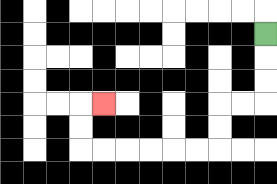{'start': '[11, 1]', 'end': '[4, 4]', 'path_directions': 'D,D,D,L,L,D,D,L,L,L,L,L,L,U,U,R', 'path_coordinates': '[[11, 1], [11, 2], [11, 3], [11, 4], [10, 4], [9, 4], [9, 5], [9, 6], [8, 6], [7, 6], [6, 6], [5, 6], [4, 6], [3, 6], [3, 5], [3, 4], [4, 4]]'}